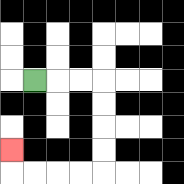{'start': '[1, 3]', 'end': '[0, 6]', 'path_directions': 'R,R,R,D,D,D,D,L,L,L,L,U', 'path_coordinates': '[[1, 3], [2, 3], [3, 3], [4, 3], [4, 4], [4, 5], [4, 6], [4, 7], [3, 7], [2, 7], [1, 7], [0, 7], [0, 6]]'}